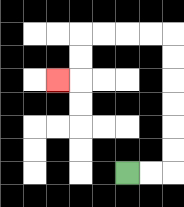{'start': '[5, 7]', 'end': '[2, 3]', 'path_directions': 'R,R,U,U,U,U,U,U,L,L,L,L,D,D,L', 'path_coordinates': '[[5, 7], [6, 7], [7, 7], [7, 6], [7, 5], [7, 4], [7, 3], [7, 2], [7, 1], [6, 1], [5, 1], [4, 1], [3, 1], [3, 2], [3, 3], [2, 3]]'}